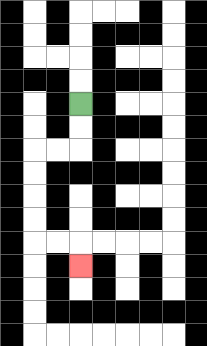{'start': '[3, 4]', 'end': '[3, 11]', 'path_directions': 'D,D,L,L,D,D,D,D,R,R,D', 'path_coordinates': '[[3, 4], [3, 5], [3, 6], [2, 6], [1, 6], [1, 7], [1, 8], [1, 9], [1, 10], [2, 10], [3, 10], [3, 11]]'}